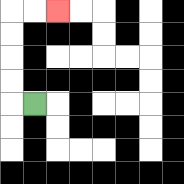{'start': '[1, 4]', 'end': '[2, 0]', 'path_directions': 'L,U,U,U,U,R,R', 'path_coordinates': '[[1, 4], [0, 4], [0, 3], [0, 2], [0, 1], [0, 0], [1, 0], [2, 0]]'}